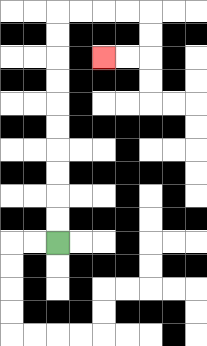{'start': '[2, 10]', 'end': '[4, 2]', 'path_directions': 'U,U,U,U,U,U,U,U,U,U,R,R,R,R,D,D,L,L', 'path_coordinates': '[[2, 10], [2, 9], [2, 8], [2, 7], [2, 6], [2, 5], [2, 4], [2, 3], [2, 2], [2, 1], [2, 0], [3, 0], [4, 0], [5, 0], [6, 0], [6, 1], [6, 2], [5, 2], [4, 2]]'}